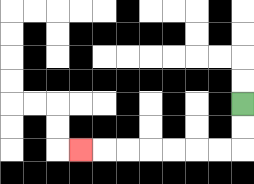{'start': '[10, 4]', 'end': '[3, 6]', 'path_directions': 'D,D,L,L,L,L,L,L,L', 'path_coordinates': '[[10, 4], [10, 5], [10, 6], [9, 6], [8, 6], [7, 6], [6, 6], [5, 6], [4, 6], [3, 6]]'}